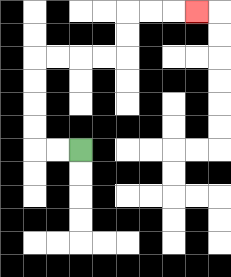{'start': '[3, 6]', 'end': '[8, 0]', 'path_directions': 'L,L,U,U,U,U,R,R,R,R,U,U,R,R,R', 'path_coordinates': '[[3, 6], [2, 6], [1, 6], [1, 5], [1, 4], [1, 3], [1, 2], [2, 2], [3, 2], [4, 2], [5, 2], [5, 1], [5, 0], [6, 0], [7, 0], [8, 0]]'}